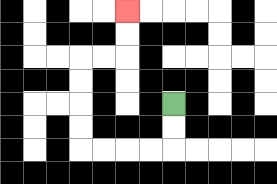{'start': '[7, 4]', 'end': '[5, 0]', 'path_directions': 'D,D,L,L,L,L,U,U,U,U,R,R,U,U', 'path_coordinates': '[[7, 4], [7, 5], [7, 6], [6, 6], [5, 6], [4, 6], [3, 6], [3, 5], [3, 4], [3, 3], [3, 2], [4, 2], [5, 2], [5, 1], [5, 0]]'}